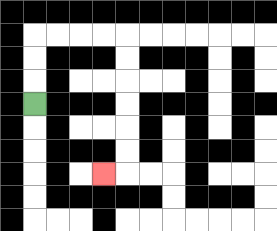{'start': '[1, 4]', 'end': '[4, 7]', 'path_directions': 'U,U,U,R,R,R,R,D,D,D,D,D,D,L', 'path_coordinates': '[[1, 4], [1, 3], [1, 2], [1, 1], [2, 1], [3, 1], [4, 1], [5, 1], [5, 2], [5, 3], [5, 4], [5, 5], [5, 6], [5, 7], [4, 7]]'}